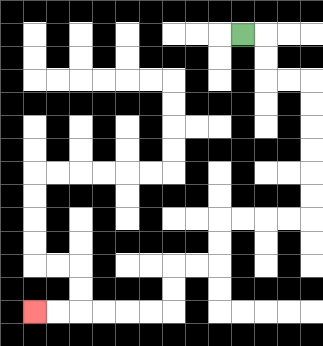{'start': '[10, 1]', 'end': '[1, 13]', 'path_directions': 'R,D,D,R,R,D,D,D,D,D,D,L,L,L,L,D,D,L,L,D,D,L,L,L,L,L,L', 'path_coordinates': '[[10, 1], [11, 1], [11, 2], [11, 3], [12, 3], [13, 3], [13, 4], [13, 5], [13, 6], [13, 7], [13, 8], [13, 9], [12, 9], [11, 9], [10, 9], [9, 9], [9, 10], [9, 11], [8, 11], [7, 11], [7, 12], [7, 13], [6, 13], [5, 13], [4, 13], [3, 13], [2, 13], [1, 13]]'}